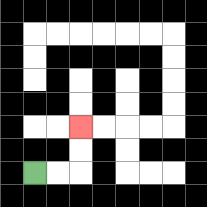{'start': '[1, 7]', 'end': '[3, 5]', 'path_directions': 'R,R,U,U', 'path_coordinates': '[[1, 7], [2, 7], [3, 7], [3, 6], [3, 5]]'}